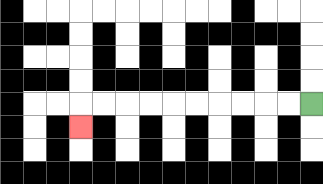{'start': '[13, 4]', 'end': '[3, 5]', 'path_directions': 'L,L,L,L,L,L,L,L,L,L,D', 'path_coordinates': '[[13, 4], [12, 4], [11, 4], [10, 4], [9, 4], [8, 4], [7, 4], [6, 4], [5, 4], [4, 4], [3, 4], [3, 5]]'}